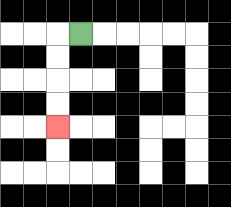{'start': '[3, 1]', 'end': '[2, 5]', 'path_directions': 'L,D,D,D,D', 'path_coordinates': '[[3, 1], [2, 1], [2, 2], [2, 3], [2, 4], [2, 5]]'}